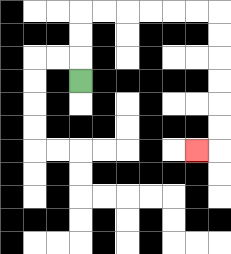{'start': '[3, 3]', 'end': '[8, 6]', 'path_directions': 'U,U,U,R,R,R,R,R,R,D,D,D,D,D,D,L', 'path_coordinates': '[[3, 3], [3, 2], [3, 1], [3, 0], [4, 0], [5, 0], [6, 0], [7, 0], [8, 0], [9, 0], [9, 1], [9, 2], [9, 3], [9, 4], [9, 5], [9, 6], [8, 6]]'}